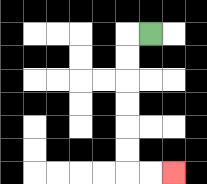{'start': '[6, 1]', 'end': '[7, 7]', 'path_directions': 'L,D,D,D,D,D,D,R,R', 'path_coordinates': '[[6, 1], [5, 1], [5, 2], [5, 3], [5, 4], [5, 5], [5, 6], [5, 7], [6, 7], [7, 7]]'}